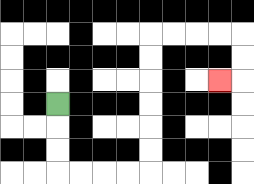{'start': '[2, 4]', 'end': '[9, 3]', 'path_directions': 'D,D,D,R,R,R,R,U,U,U,U,U,U,R,R,R,R,D,D,L', 'path_coordinates': '[[2, 4], [2, 5], [2, 6], [2, 7], [3, 7], [4, 7], [5, 7], [6, 7], [6, 6], [6, 5], [6, 4], [6, 3], [6, 2], [6, 1], [7, 1], [8, 1], [9, 1], [10, 1], [10, 2], [10, 3], [9, 3]]'}